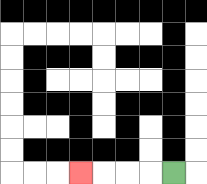{'start': '[7, 7]', 'end': '[3, 7]', 'path_directions': 'L,L,L,L', 'path_coordinates': '[[7, 7], [6, 7], [5, 7], [4, 7], [3, 7]]'}